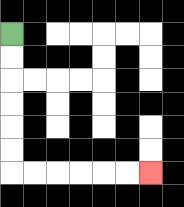{'start': '[0, 1]', 'end': '[6, 7]', 'path_directions': 'D,D,D,D,D,D,R,R,R,R,R,R', 'path_coordinates': '[[0, 1], [0, 2], [0, 3], [0, 4], [0, 5], [0, 6], [0, 7], [1, 7], [2, 7], [3, 7], [4, 7], [5, 7], [6, 7]]'}